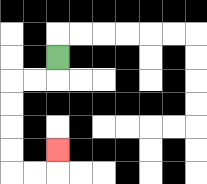{'start': '[2, 2]', 'end': '[2, 6]', 'path_directions': 'D,L,L,D,D,D,D,R,R,U', 'path_coordinates': '[[2, 2], [2, 3], [1, 3], [0, 3], [0, 4], [0, 5], [0, 6], [0, 7], [1, 7], [2, 7], [2, 6]]'}